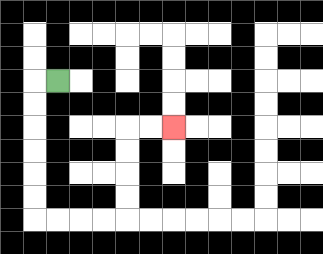{'start': '[2, 3]', 'end': '[7, 5]', 'path_directions': 'L,D,D,D,D,D,D,R,R,R,R,U,U,U,U,R,R', 'path_coordinates': '[[2, 3], [1, 3], [1, 4], [1, 5], [1, 6], [1, 7], [1, 8], [1, 9], [2, 9], [3, 9], [4, 9], [5, 9], [5, 8], [5, 7], [5, 6], [5, 5], [6, 5], [7, 5]]'}